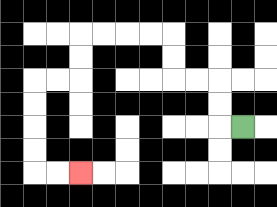{'start': '[10, 5]', 'end': '[3, 7]', 'path_directions': 'L,U,U,L,L,U,U,L,L,L,L,D,D,L,L,D,D,D,D,R,R', 'path_coordinates': '[[10, 5], [9, 5], [9, 4], [9, 3], [8, 3], [7, 3], [7, 2], [7, 1], [6, 1], [5, 1], [4, 1], [3, 1], [3, 2], [3, 3], [2, 3], [1, 3], [1, 4], [1, 5], [1, 6], [1, 7], [2, 7], [3, 7]]'}